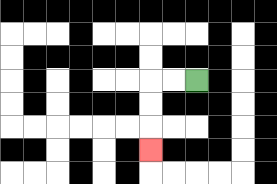{'start': '[8, 3]', 'end': '[6, 6]', 'path_directions': 'L,L,D,D,D', 'path_coordinates': '[[8, 3], [7, 3], [6, 3], [6, 4], [6, 5], [6, 6]]'}